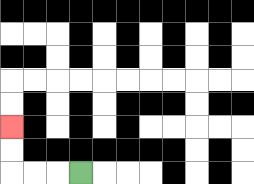{'start': '[3, 7]', 'end': '[0, 5]', 'path_directions': 'L,L,L,U,U', 'path_coordinates': '[[3, 7], [2, 7], [1, 7], [0, 7], [0, 6], [0, 5]]'}